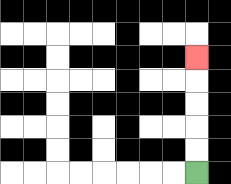{'start': '[8, 7]', 'end': '[8, 2]', 'path_directions': 'U,U,U,U,U', 'path_coordinates': '[[8, 7], [8, 6], [8, 5], [8, 4], [8, 3], [8, 2]]'}